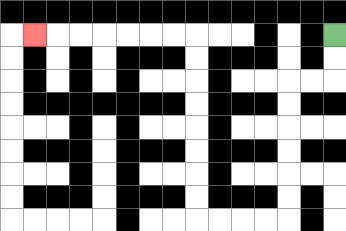{'start': '[14, 1]', 'end': '[1, 1]', 'path_directions': 'D,D,L,L,D,D,D,D,D,D,L,L,L,L,U,U,U,U,U,U,U,U,L,L,L,L,L,L,L', 'path_coordinates': '[[14, 1], [14, 2], [14, 3], [13, 3], [12, 3], [12, 4], [12, 5], [12, 6], [12, 7], [12, 8], [12, 9], [11, 9], [10, 9], [9, 9], [8, 9], [8, 8], [8, 7], [8, 6], [8, 5], [8, 4], [8, 3], [8, 2], [8, 1], [7, 1], [6, 1], [5, 1], [4, 1], [3, 1], [2, 1], [1, 1]]'}